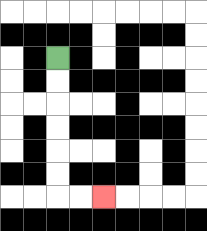{'start': '[2, 2]', 'end': '[4, 8]', 'path_directions': 'D,D,D,D,D,D,R,R', 'path_coordinates': '[[2, 2], [2, 3], [2, 4], [2, 5], [2, 6], [2, 7], [2, 8], [3, 8], [4, 8]]'}